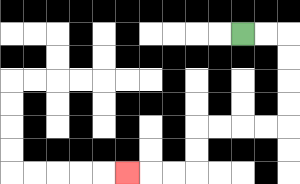{'start': '[10, 1]', 'end': '[5, 7]', 'path_directions': 'R,R,D,D,D,D,L,L,L,L,D,D,L,L,L', 'path_coordinates': '[[10, 1], [11, 1], [12, 1], [12, 2], [12, 3], [12, 4], [12, 5], [11, 5], [10, 5], [9, 5], [8, 5], [8, 6], [8, 7], [7, 7], [6, 7], [5, 7]]'}